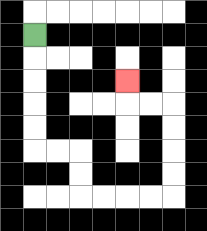{'start': '[1, 1]', 'end': '[5, 3]', 'path_directions': 'D,D,D,D,D,R,R,D,D,R,R,R,R,U,U,U,U,L,L,U', 'path_coordinates': '[[1, 1], [1, 2], [1, 3], [1, 4], [1, 5], [1, 6], [2, 6], [3, 6], [3, 7], [3, 8], [4, 8], [5, 8], [6, 8], [7, 8], [7, 7], [7, 6], [7, 5], [7, 4], [6, 4], [5, 4], [5, 3]]'}